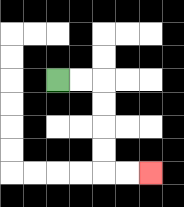{'start': '[2, 3]', 'end': '[6, 7]', 'path_directions': 'R,R,D,D,D,D,R,R', 'path_coordinates': '[[2, 3], [3, 3], [4, 3], [4, 4], [4, 5], [4, 6], [4, 7], [5, 7], [6, 7]]'}